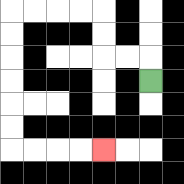{'start': '[6, 3]', 'end': '[4, 6]', 'path_directions': 'U,L,L,U,U,L,L,L,L,D,D,D,D,D,D,R,R,R,R', 'path_coordinates': '[[6, 3], [6, 2], [5, 2], [4, 2], [4, 1], [4, 0], [3, 0], [2, 0], [1, 0], [0, 0], [0, 1], [0, 2], [0, 3], [0, 4], [0, 5], [0, 6], [1, 6], [2, 6], [3, 6], [4, 6]]'}